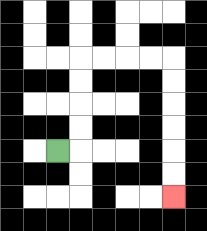{'start': '[2, 6]', 'end': '[7, 8]', 'path_directions': 'R,U,U,U,U,R,R,R,R,D,D,D,D,D,D', 'path_coordinates': '[[2, 6], [3, 6], [3, 5], [3, 4], [3, 3], [3, 2], [4, 2], [5, 2], [6, 2], [7, 2], [7, 3], [7, 4], [7, 5], [7, 6], [7, 7], [7, 8]]'}